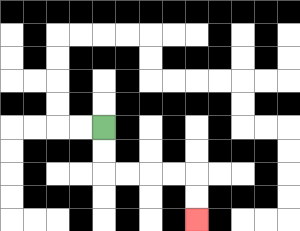{'start': '[4, 5]', 'end': '[8, 9]', 'path_directions': 'D,D,R,R,R,R,D,D', 'path_coordinates': '[[4, 5], [4, 6], [4, 7], [5, 7], [6, 7], [7, 7], [8, 7], [8, 8], [8, 9]]'}